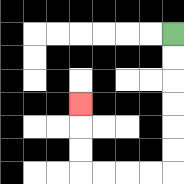{'start': '[7, 1]', 'end': '[3, 4]', 'path_directions': 'D,D,D,D,D,D,L,L,L,L,U,U,U', 'path_coordinates': '[[7, 1], [7, 2], [7, 3], [7, 4], [7, 5], [7, 6], [7, 7], [6, 7], [5, 7], [4, 7], [3, 7], [3, 6], [3, 5], [3, 4]]'}